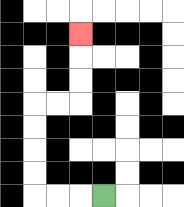{'start': '[4, 8]', 'end': '[3, 1]', 'path_directions': 'L,L,L,U,U,U,U,R,R,U,U,U', 'path_coordinates': '[[4, 8], [3, 8], [2, 8], [1, 8], [1, 7], [1, 6], [1, 5], [1, 4], [2, 4], [3, 4], [3, 3], [3, 2], [3, 1]]'}